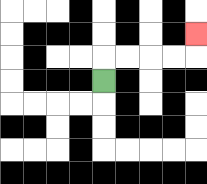{'start': '[4, 3]', 'end': '[8, 1]', 'path_directions': 'U,R,R,R,R,U', 'path_coordinates': '[[4, 3], [4, 2], [5, 2], [6, 2], [7, 2], [8, 2], [8, 1]]'}